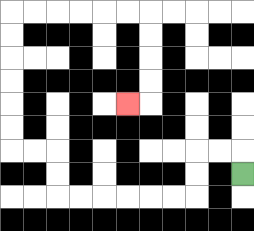{'start': '[10, 7]', 'end': '[5, 4]', 'path_directions': 'U,L,L,D,D,L,L,L,L,L,L,U,U,L,L,U,U,U,U,U,U,R,R,R,R,R,R,D,D,D,D,L', 'path_coordinates': '[[10, 7], [10, 6], [9, 6], [8, 6], [8, 7], [8, 8], [7, 8], [6, 8], [5, 8], [4, 8], [3, 8], [2, 8], [2, 7], [2, 6], [1, 6], [0, 6], [0, 5], [0, 4], [0, 3], [0, 2], [0, 1], [0, 0], [1, 0], [2, 0], [3, 0], [4, 0], [5, 0], [6, 0], [6, 1], [6, 2], [6, 3], [6, 4], [5, 4]]'}